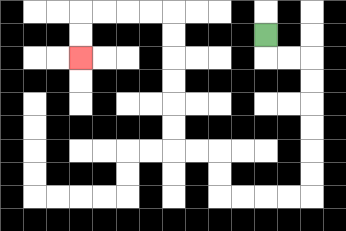{'start': '[11, 1]', 'end': '[3, 2]', 'path_directions': 'D,R,R,D,D,D,D,D,D,L,L,L,L,U,U,L,L,U,U,U,U,U,U,L,L,L,L,D,D', 'path_coordinates': '[[11, 1], [11, 2], [12, 2], [13, 2], [13, 3], [13, 4], [13, 5], [13, 6], [13, 7], [13, 8], [12, 8], [11, 8], [10, 8], [9, 8], [9, 7], [9, 6], [8, 6], [7, 6], [7, 5], [7, 4], [7, 3], [7, 2], [7, 1], [7, 0], [6, 0], [5, 0], [4, 0], [3, 0], [3, 1], [3, 2]]'}